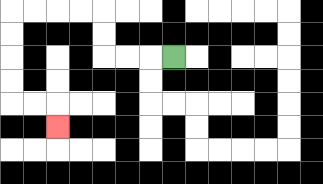{'start': '[7, 2]', 'end': '[2, 5]', 'path_directions': 'L,L,L,U,U,L,L,L,L,D,D,D,D,R,R,D', 'path_coordinates': '[[7, 2], [6, 2], [5, 2], [4, 2], [4, 1], [4, 0], [3, 0], [2, 0], [1, 0], [0, 0], [0, 1], [0, 2], [0, 3], [0, 4], [1, 4], [2, 4], [2, 5]]'}